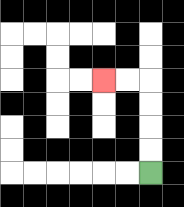{'start': '[6, 7]', 'end': '[4, 3]', 'path_directions': 'U,U,U,U,L,L', 'path_coordinates': '[[6, 7], [6, 6], [6, 5], [6, 4], [6, 3], [5, 3], [4, 3]]'}